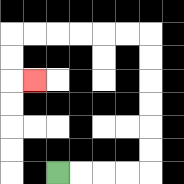{'start': '[2, 7]', 'end': '[1, 3]', 'path_directions': 'R,R,R,R,U,U,U,U,U,U,L,L,L,L,L,L,D,D,R', 'path_coordinates': '[[2, 7], [3, 7], [4, 7], [5, 7], [6, 7], [6, 6], [6, 5], [6, 4], [6, 3], [6, 2], [6, 1], [5, 1], [4, 1], [3, 1], [2, 1], [1, 1], [0, 1], [0, 2], [0, 3], [1, 3]]'}